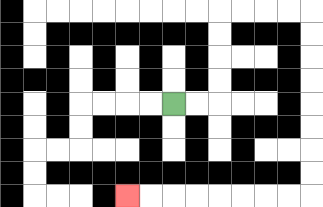{'start': '[7, 4]', 'end': '[5, 8]', 'path_directions': 'R,R,U,U,U,U,R,R,R,R,D,D,D,D,D,D,D,D,L,L,L,L,L,L,L,L', 'path_coordinates': '[[7, 4], [8, 4], [9, 4], [9, 3], [9, 2], [9, 1], [9, 0], [10, 0], [11, 0], [12, 0], [13, 0], [13, 1], [13, 2], [13, 3], [13, 4], [13, 5], [13, 6], [13, 7], [13, 8], [12, 8], [11, 8], [10, 8], [9, 8], [8, 8], [7, 8], [6, 8], [5, 8]]'}